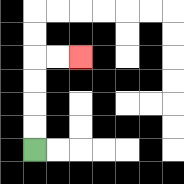{'start': '[1, 6]', 'end': '[3, 2]', 'path_directions': 'U,U,U,U,R,R', 'path_coordinates': '[[1, 6], [1, 5], [1, 4], [1, 3], [1, 2], [2, 2], [3, 2]]'}